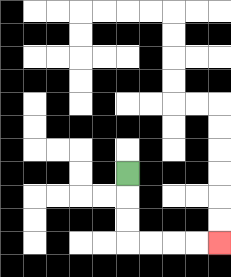{'start': '[5, 7]', 'end': '[9, 10]', 'path_directions': 'D,D,D,R,R,R,R', 'path_coordinates': '[[5, 7], [5, 8], [5, 9], [5, 10], [6, 10], [7, 10], [8, 10], [9, 10]]'}